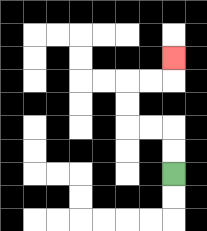{'start': '[7, 7]', 'end': '[7, 2]', 'path_directions': 'U,U,L,L,U,U,R,R,U', 'path_coordinates': '[[7, 7], [7, 6], [7, 5], [6, 5], [5, 5], [5, 4], [5, 3], [6, 3], [7, 3], [7, 2]]'}